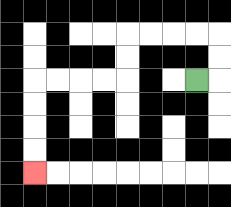{'start': '[8, 3]', 'end': '[1, 7]', 'path_directions': 'R,U,U,L,L,L,L,D,D,L,L,L,L,D,D,D,D', 'path_coordinates': '[[8, 3], [9, 3], [9, 2], [9, 1], [8, 1], [7, 1], [6, 1], [5, 1], [5, 2], [5, 3], [4, 3], [3, 3], [2, 3], [1, 3], [1, 4], [1, 5], [1, 6], [1, 7]]'}